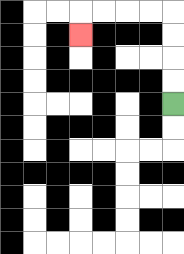{'start': '[7, 4]', 'end': '[3, 1]', 'path_directions': 'U,U,U,U,L,L,L,L,D', 'path_coordinates': '[[7, 4], [7, 3], [7, 2], [7, 1], [7, 0], [6, 0], [5, 0], [4, 0], [3, 0], [3, 1]]'}